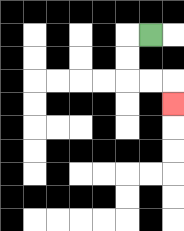{'start': '[6, 1]', 'end': '[7, 4]', 'path_directions': 'L,D,D,R,R,D', 'path_coordinates': '[[6, 1], [5, 1], [5, 2], [5, 3], [6, 3], [7, 3], [7, 4]]'}